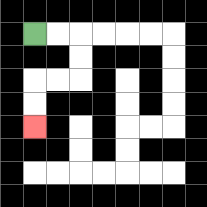{'start': '[1, 1]', 'end': '[1, 5]', 'path_directions': 'R,R,D,D,L,L,D,D', 'path_coordinates': '[[1, 1], [2, 1], [3, 1], [3, 2], [3, 3], [2, 3], [1, 3], [1, 4], [1, 5]]'}